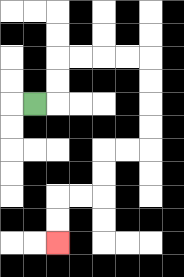{'start': '[1, 4]', 'end': '[2, 10]', 'path_directions': 'R,U,U,R,R,R,R,D,D,D,D,L,L,D,D,L,L,D,D', 'path_coordinates': '[[1, 4], [2, 4], [2, 3], [2, 2], [3, 2], [4, 2], [5, 2], [6, 2], [6, 3], [6, 4], [6, 5], [6, 6], [5, 6], [4, 6], [4, 7], [4, 8], [3, 8], [2, 8], [2, 9], [2, 10]]'}